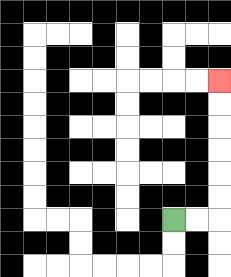{'start': '[7, 9]', 'end': '[9, 3]', 'path_directions': 'R,R,U,U,U,U,U,U', 'path_coordinates': '[[7, 9], [8, 9], [9, 9], [9, 8], [9, 7], [9, 6], [9, 5], [9, 4], [9, 3]]'}